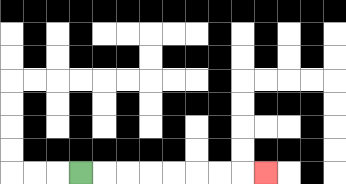{'start': '[3, 7]', 'end': '[11, 7]', 'path_directions': 'R,R,R,R,R,R,R,R', 'path_coordinates': '[[3, 7], [4, 7], [5, 7], [6, 7], [7, 7], [8, 7], [9, 7], [10, 7], [11, 7]]'}